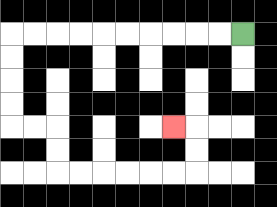{'start': '[10, 1]', 'end': '[7, 5]', 'path_directions': 'L,L,L,L,L,L,L,L,L,L,D,D,D,D,R,R,D,D,R,R,R,R,R,R,U,U,L', 'path_coordinates': '[[10, 1], [9, 1], [8, 1], [7, 1], [6, 1], [5, 1], [4, 1], [3, 1], [2, 1], [1, 1], [0, 1], [0, 2], [0, 3], [0, 4], [0, 5], [1, 5], [2, 5], [2, 6], [2, 7], [3, 7], [4, 7], [5, 7], [6, 7], [7, 7], [8, 7], [8, 6], [8, 5], [7, 5]]'}